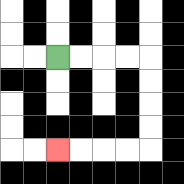{'start': '[2, 2]', 'end': '[2, 6]', 'path_directions': 'R,R,R,R,D,D,D,D,L,L,L,L', 'path_coordinates': '[[2, 2], [3, 2], [4, 2], [5, 2], [6, 2], [6, 3], [6, 4], [6, 5], [6, 6], [5, 6], [4, 6], [3, 6], [2, 6]]'}